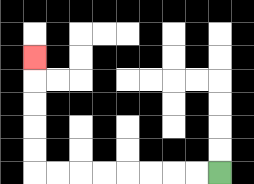{'start': '[9, 7]', 'end': '[1, 2]', 'path_directions': 'L,L,L,L,L,L,L,L,U,U,U,U,U', 'path_coordinates': '[[9, 7], [8, 7], [7, 7], [6, 7], [5, 7], [4, 7], [3, 7], [2, 7], [1, 7], [1, 6], [1, 5], [1, 4], [1, 3], [1, 2]]'}